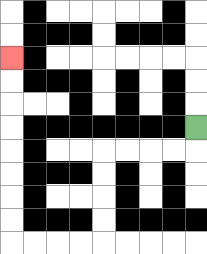{'start': '[8, 5]', 'end': '[0, 2]', 'path_directions': 'D,L,L,L,L,D,D,D,D,L,L,L,L,U,U,U,U,U,U,U,U', 'path_coordinates': '[[8, 5], [8, 6], [7, 6], [6, 6], [5, 6], [4, 6], [4, 7], [4, 8], [4, 9], [4, 10], [3, 10], [2, 10], [1, 10], [0, 10], [0, 9], [0, 8], [0, 7], [0, 6], [0, 5], [0, 4], [0, 3], [0, 2]]'}